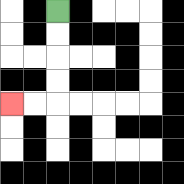{'start': '[2, 0]', 'end': '[0, 4]', 'path_directions': 'D,D,D,D,L,L', 'path_coordinates': '[[2, 0], [2, 1], [2, 2], [2, 3], [2, 4], [1, 4], [0, 4]]'}